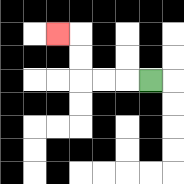{'start': '[6, 3]', 'end': '[2, 1]', 'path_directions': 'L,L,L,U,U,L', 'path_coordinates': '[[6, 3], [5, 3], [4, 3], [3, 3], [3, 2], [3, 1], [2, 1]]'}